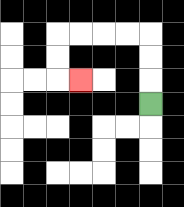{'start': '[6, 4]', 'end': '[3, 3]', 'path_directions': 'U,U,U,L,L,L,L,D,D,R', 'path_coordinates': '[[6, 4], [6, 3], [6, 2], [6, 1], [5, 1], [4, 1], [3, 1], [2, 1], [2, 2], [2, 3], [3, 3]]'}